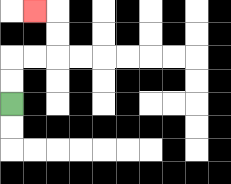{'start': '[0, 4]', 'end': '[1, 0]', 'path_directions': 'U,U,R,R,U,U,L', 'path_coordinates': '[[0, 4], [0, 3], [0, 2], [1, 2], [2, 2], [2, 1], [2, 0], [1, 0]]'}